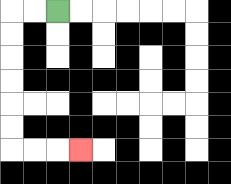{'start': '[2, 0]', 'end': '[3, 6]', 'path_directions': 'L,L,D,D,D,D,D,D,R,R,R', 'path_coordinates': '[[2, 0], [1, 0], [0, 0], [0, 1], [0, 2], [0, 3], [0, 4], [0, 5], [0, 6], [1, 6], [2, 6], [3, 6]]'}